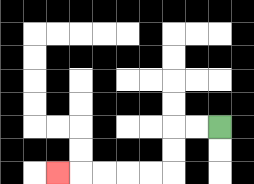{'start': '[9, 5]', 'end': '[2, 7]', 'path_directions': 'L,L,D,D,L,L,L,L,L', 'path_coordinates': '[[9, 5], [8, 5], [7, 5], [7, 6], [7, 7], [6, 7], [5, 7], [4, 7], [3, 7], [2, 7]]'}